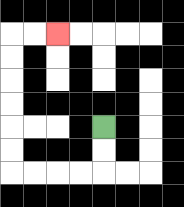{'start': '[4, 5]', 'end': '[2, 1]', 'path_directions': 'D,D,L,L,L,L,U,U,U,U,U,U,R,R', 'path_coordinates': '[[4, 5], [4, 6], [4, 7], [3, 7], [2, 7], [1, 7], [0, 7], [0, 6], [0, 5], [0, 4], [0, 3], [0, 2], [0, 1], [1, 1], [2, 1]]'}